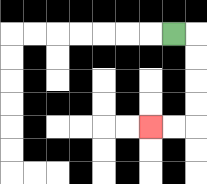{'start': '[7, 1]', 'end': '[6, 5]', 'path_directions': 'R,D,D,D,D,L,L', 'path_coordinates': '[[7, 1], [8, 1], [8, 2], [8, 3], [8, 4], [8, 5], [7, 5], [6, 5]]'}